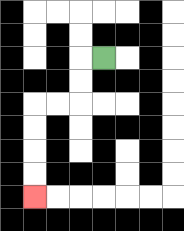{'start': '[4, 2]', 'end': '[1, 8]', 'path_directions': 'L,D,D,L,L,D,D,D,D', 'path_coordinates': '[[4, 2], [3, 2], [3, 3], [3, 4], [2, 4], [1, 4], [1, 5], [1, 6], [1, 7], [1, 8]]'}